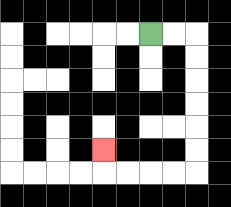{'start': '[6, 1]', 'end': '[4, 6]', 'path_directions': 'R,R,D,D,D,D,D,D,L,L,L,L,U', 'path_coordinates': '[[6, 1], [7, 1], [8, 1], [8, 2], [8, 3], [8, 4], [8, 5], [8, 6], [8, 7], [7, 7], [6, 7], [5, 7], [4, 7], [4, 6]]'}